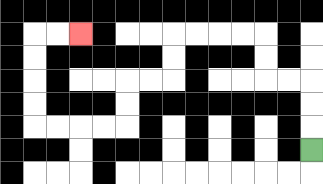{'start': '[13, 6]', 'end': '[3, 1]', 'path_directions': 'U,U,U,L,L,U,U,L,L,L,L,D,D,L,L,D,D,L,L,L,L,U,U,U,U,R,R', 'path_coordinates': '[[13, 6], [13, 5], [13, 4], [13, 3], [12, 3], [11, 3], [11, 2], [11, 1], [10, 1], [9, 1], [8, 1], [7, 1], [7, 2], [7, 3], [6, 3], [5, 3], [5, 4], [5, 5], [4, 5], [3, 5], [2, 5], [1, 5], [1, 4], [1, 3], [1, 2], [1, 1], [2, 1], [3, 1]]'}